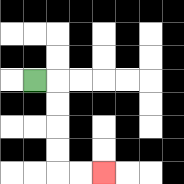{'start': '[1, 3]', 'end': '[4, 7]', 'path_directions': 'R,D,D,D,D,R,R', 'path_coordinates': '[[1, 3], [2, 3], [2, 4], [2, 5], [2, 6], [2, 7], [3, 7], [4, 7]]'}